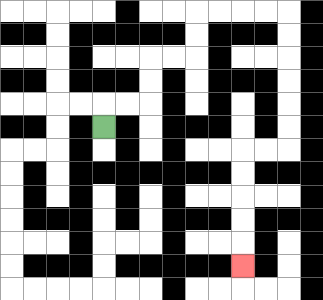{'start': '[4, 5]', 'end': '[10, 11]', 'path_directions': 'U,R,R,U,U,R,R,U,U,R,R,R,R,D,D,D,D,D,D,L,L,D,D,D,D,D', 'path_coordinates': '[[4, 5], [4, 4], [5, 4], [6, 4], [6, 3], [6, 2], [7, 2], [8, 2], [8, 1], [8, 0], [9, 0], [10, 0], [11, 0], [12, 0], [12, 1], [12, 2], [12, 3], [12, 4], [12, 5], [12, 6], [11, 6], [10, 6], [10, 7], [10, 8], [10, 9], [10, 10], [10, 11]]'}